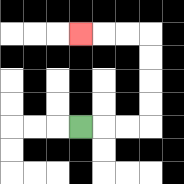{'start': '[3, 5]', 'end': '[3, 1]', 'path_directions': 'R,R,R,U,U,U,U,L,L,L', 'path_coordinates': '[[3, 5], [4, 5], [5, 5], [6, 5], [6, 4], [6, 3], [6, 2], [6, 1], [5, 1], [4, 1], [3, 1]]'}